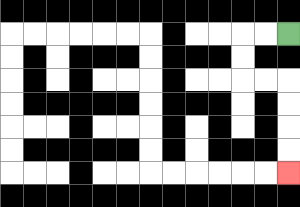{'start': '[12, 1]', 'end': '[12, 7]', 'path_directions': 'L,L,D,D,R,R,D,D,D,D', 'path_coordinates': '[[12, 1], [11, 1], [10, 1], [10, 2], [10, 3], [11, 3], [12, 3], [12, 4], [12, 5], [12, 6], [12, 7]]'}